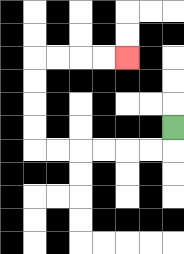{'start': '[7, 5]', 'end': '[5, 2]', 'path_directions': 'D,L,L,L,L,L,L,U,U,U,U,R,R,R,R', 'path_coordinates': '[[7, 5], [7, 6], [6, 6], [5, 6], [4, 6], [3, 6], [2, 6], [1, 6], [1, 5], [1, 4], [1, 3], [1, 2], [2, 2], [3, 2], [4, 2], [5, 2]]'}